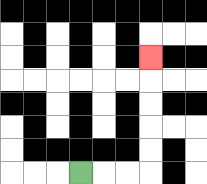{'start': '[3, 7]', 'end': '[6, 2]', 'path_directions': 'R,R,R,U,U,U,U,U', 'path_coordinates': '[[3, 7], [4, 7], [5, 7], [6, 7], [6, 6], [6, 5], [6, 4], [6, 3], [6, 2]]'}